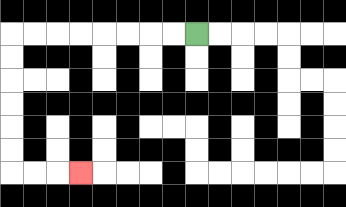{'start': '[8, 1]', 'end': '[3, 7]', 'path_directions': 'L,L,L,L,L,L,L,L,D,D,D,D,D,D,R,R,R', 'path_coordinates': '[[8, 1], [7, 1], [6, 1], [5, 1], [4, 1], [3, 1], [2, 1], [1, 1], [0, 1], [0, 2], [0, 3], [0, 4], [0, 5], [0, 6], [0, 7], [1, 7], [2, 7], [3, 7]]'}